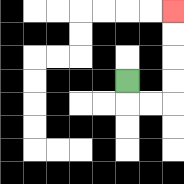{'start': '[5, 3]', 'end': '[7, 0]', 'path_directions': 'D,R,R,U,U,U,U', 'path_coordinates': '[[5, 3], [5, 4], [6, 4], [7, 4], [7, 3], [7, 2], [7, 1], [7, 0]]'}